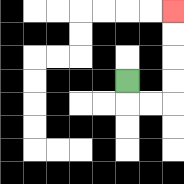{'start': '[5, 3]', 'end': '[7, 0]', 'path_directions': 'D,R,R,U,U,U,U', 'path_coordinates': '[[5, 3], [5, 4], [6, 4], [7, 4], [7, 3], [7, 2], [7, 1], [7, 0]]'}